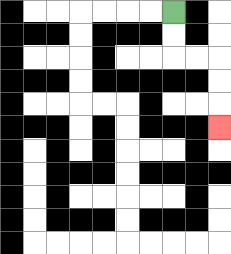{'start': '[7, 0]', 'end': '[9, 5]', 'path_directions': 'D,D,R,R,D,D,D', 'path_coordinates': '[[7, 0], [7, 1], [7, 2], [8, 2], [9, 2], [9, 3], [9, 4], [9, 5]]'}